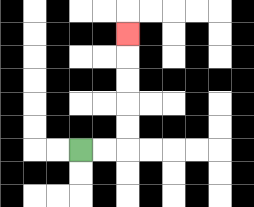{'start': '[3, 6]', 'end': '[5, 1]', 'path_directions': 'R,R,U,U,U,U,U', 'path_coordinates': '[[3, 6], [4, 6], [5, 6], [5, 5], [5, 4], [5, 3], [5, 2], [5, 1]]'}